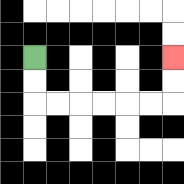{'start': '[1, 2]', 'end': '[7, 2]', 'path_directions': 'D,D,R,R,R,R,R,R,U,U', 'path_coordinates': '[[1, 2], [1, 3], [1, 4], [2, 4], [3, 4], [4, 4], [5, 4], [6, 4], [7, 4], [7, 3], [7, 2]]'}